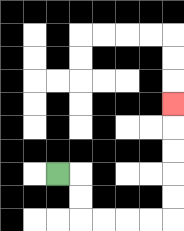{'start': '[2, 7]', 'end': '[7, 4]', 'path_directions': 'R,D,D,R,R,R,R,U,U,U,U,U', 'path_coordinates': '[[2, 7], [3, 7], [3, 8], [3, 9], [4, 9], [5, 9], [6, 9], [7, 9], [7, 8], [7, 7], [7, 6], [7, 5], [7, 4]]'}